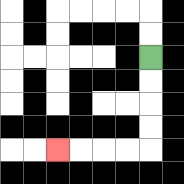{'start': '[6, 2]', 'end': '[2, 6]', 'path_directions': 'D,D,D,D,L,L,L,L', 'path_coordinates': '[[6, 2], [6, 3], [6, 4], [6, 5], [6, 6], [5, 6], [4, 6], [3, 6], [2, 6]]'}